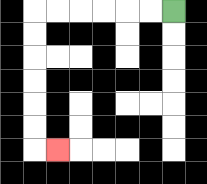{'start': '[7, 0]', 'end': '[2, 6]', 'path_directions': 'L,L,L,L,L,L,D,D,D,D,D,D,R', 'path_coordinates': '[[7, 0], [6, 0], [5, 0], [4, 0], [3, 0], [2, 0], [1, 0], [1, 1], [1, 2], [1, 3], [1, 4], [1, 5], [1, 6], [2, 6]]'}